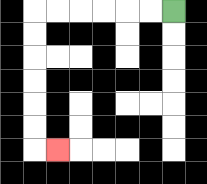{'start': '[7, 0]', 'end': '[2, 6]', 'path_directions': 'L,L,L,L,L,L,D,D,D,D,D,D,R', 'path_coordinates': '[[7, 0], [6, 0], [5, 0], [4, 0], [3, 0], [2, 0], [1, 0], [1, 1], [1, 2], [1, 3], [1, 4], [1, 5], [1, 6], [2, 6]]'}